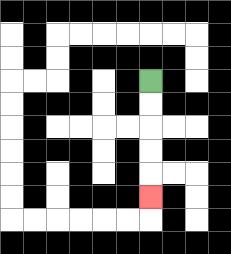{'start': '[6, 3]', 'end': '[6, 8]', 'path_directions': 'D,D,D,D,D', 'path_coordinates': '[[6, 3], [6, 4], [6, 5], [6, 6], [6, 7], [6, 8]]'}